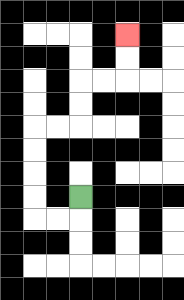{'start': '[3, 8]', 'end': '[5, 1]', 'path_directions': 'D,L,L,U,U,U,U,R,R,U,U,R,R,U,U', 'path_coordinates': '[[3, 8], [3, 9], [2, 9], [1, 9], [1, 8], [1, 7], [1, 6], [1, 5], [2, 5], [3, 5], [3, 4], [3, 3], [4, 3], [5, 3], [5, 2], [5, 1]]'}